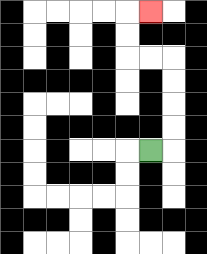{'start': '[6, 6]', 'end': '[6, 0]', 'path_directions': 'R,U,U,U,U,L,L,U,U,R', 'path_coordinates': '[[6, 6], [7, 6], [7, 5], [7, 4], [7, 3], [7, 2], [6, 2], [5, 2], [5, 1], [5, 0], [6, 0]]'}